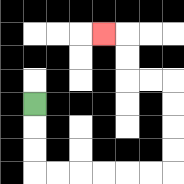{'start': '[1, 4]', 'end': '[4, 1]', 'path_directions': 'D,D,D,R,R,R,R,R,R,U,U,U,U,L,L,U,U,L', 'path_coordinates': '[[1, 4], [1, 5], [1, 6], [1, 7], [2, 7], [3, 7], [4, 7], [5, 7], [6, 7], [7, 7], [7, 6], [7, 5], [7, 4], [7, 3], [6, 3], [5, 3], [5, 2], [5, 1], [4, 1]]'}